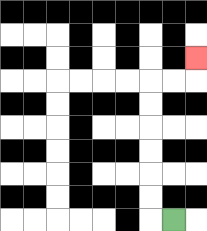{'start': '[7, 9]', 'end': '[8, 2]', 'path_directions': 'L,U,U,U,U,U,U,R,R,U', 'path_coordinates': '[[7, 9], [6, 9], [6, 8], [6, 7], [6, 6], [6, 5], [6, 4], [6, 3], [7, 3], [8, 3], [8, 2]]'}